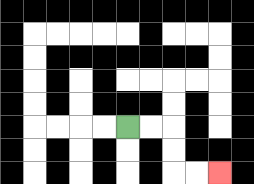{'start': '[5, 5]', 'end': '[9, 7]', 'path_directions': 'R,R,D,D,R,R', 'path_coordinates': '[[5, 5], [6, 5], [7, 5], [7, 6], [7, 7], [8, 7], [9, 7]]'}